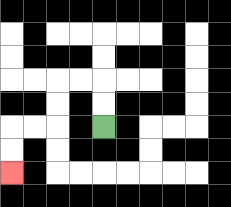{'start': '[4, 5]', 'end': '[0, 7]', 'path_directions': 'U,U,L,L,D,D,L,L,D,D', 'path_coordinates': '[[4, 5], [4, 4], [4, 3], [3, 3], [2, 3], [2, 4], [2, 5], [1, 5], [0, 5], [0, 6], [0, 7]]'}